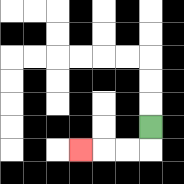{'start': '[6, 5]', 'end': '[3, 6]', 'path_directions': 'D,L,L,L', 'path_coordinates': '[[6, 5], [6, 6], [5, 6], [4, 6], [3, 6]]'}